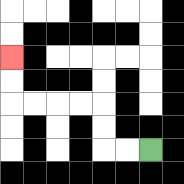{'start': '[6, 6]', 'end': '[0, 2]', 'path_directions': 'L,L,U,U,L,L,L,L,U,U', 'path_coordinates': '[[6, 6], [5, 6], [4, 6], [4, 5], [4, 4], [3, 4], [2, 4], [1, 4], [0, 4], [0, 3], [0, 2]]'}